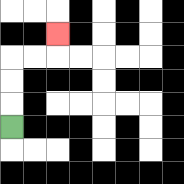{'start': '[0, 5]', 'end': '[2, 1]', 'path_directions': 'U,U,U,R,R,U', 'path_coordinates': '[[0, 5], [0, 4], [0, 3], [0, 2], [1, 2], [2, 2], [2, 1]]'}